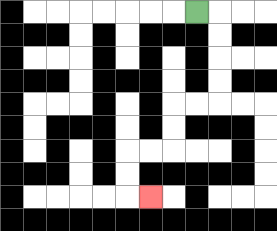{'start': '[8, 0]', 'end': '[6, 8]', 'path_directions': 'R,D,D,D,D,L,L,D,D,L,L,D,D,R', 'path_coordinates': '[[8, 0], [9, 0], [9, 1], [9, 2], [9, 3], [9, 4], [8, 4], [7, 4], [7, 5], [7, 6], [6, 6], [5, 6], [5, 7], [5, 8], [6, 8]]'}